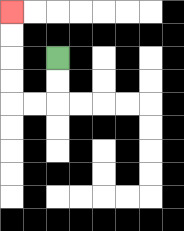{'start': '[2, 2]', 'end': '[0, 0]', 'path_directions': 'D,D,L,L,U,U,U,U', 'path_coordinates': '[[2, 2], [2, 3], [2, 4], [1, 4], [0, 4], [0, 3], [0, 2], [0, 1], [0, 0]]'}